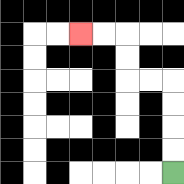{'start': '[7, 7]', 'end': '[3, 1]', 'path_directions': 'U,U,U,U,L,L,U,U,L,L', 'path_coordinates': '[[7, 7], [7, 6], [7, 5], [7, 4], [7, 3], [6, 3], [5, 3], [5, 2], [5, 1], [4, 1], [3, 1]]'}